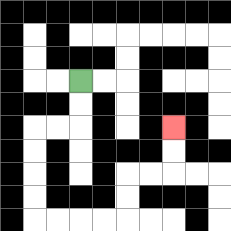{'start': '[3, 3]', 'end': '[7, 5]', 'path_directions': 'D,D,L,L,D,D,D,D,R,R,R,R,U,U,R,R,U,U', 'path_coordinates': '[[3, 3], [3, 4], [3, 5], [2, 5], [1, 5], [1, 6], [1, 7], [1, 8], [1, 9], [2, 9], [3, 9], [4, 9], [5, 9], [5, 8], [5, 7], [6, 7], [7, 7], [7, 6], [7, 5]]'}